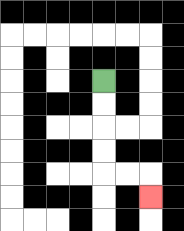{'start': '[4, 3]', 'end': '[6, 8]', 'path_directions': 'D,D,D,D,R,R,D', 'path_coordinates': '[[4, 3], [4, 4], [4, 5], [4, 6], [4, 7], [5, 7], [6, 7], [6, 8]]'}